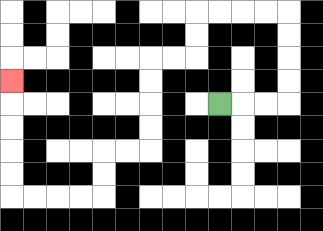{'start': '[9, 4]', 'end': '[0, 3]', 'path_directions': 'R,R,R,U,U,U,U,L,L,L,L,D,D,L,L,D,D,D,D,L,L,D,D,L,L,L,L,U,U,U,U,U', 'path_coordinates': '[[9, 4], [10, 4], [11, 4], [12, 4], [12, 3], [12, 2], [12, 1], [12, 0], [11, 0], [10, 0], [9, 0], [8, 0], [8, 1], [8, 2], [7, 2], [6, 2], [6, 3], [6, 4], [6, 5], [6, 6], [5, 6], [4, 6], [4, 7], [4, 8], [3, 8], [2, 8], [1, 8], [0, 8], [0, 7], [0, 6], [0, 5], [0, 4], [0, 3]]'}